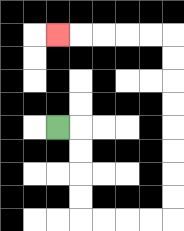{'start': '[2, 5]', 'end': '[2, 1]', 'path_directions': 'R,D,D,D,D,R,R,R,R,U,U,U,U,U,U,U,U,L,L,L,L,L', 'path_coordinates': '[[2, 5], [3, 5], [3, 6], [3, 7], [3, 8], [3, 9], [4, 9], [5, 9], [6, 9], [7, 9], [7, 8], [7, 7], [7, 6], [7, 5], [7, 4], [7, 3], [7, 2], [7, 1], [6, 1], [5, 1], [4, 1], [3, 1], [2, 1]]'}